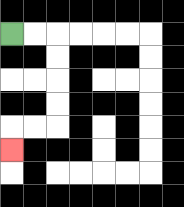{'start': '[0, 1]', 'end': '[0, 6]', 'path_directions': 'R,R,D,D,D,D,L,L,D', 'path_coordinates': '[[0, 1], [1, 1], [2, 1], [2, 2], [2, 3], [2, 4], [2, 5], [1, 5], [0, 5], [0, 6]]'}